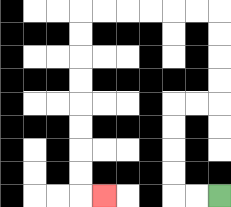{'start': '[9, 8]', 'end': '[4, 8]', 'path_directions': 'L,L,U,U,U,U,R,R,U,U,U,U,L,L,L,L,L,L,D,D,D,D,D,D,D,D,R', 'path_coordinates': '[[9, 8], [8, 8], [7, 8], [7, 7], [7, 6], [7, 5], [7, 4], [8, 4], [9, 4], [9, 3], [9, 2], [9, 1], [9, 0], [8, 0], [7, 0], [6, 0], [5, 0], [4, 0], [3, 0], [3, 1], [3, 2], [3, 3], [3, 4], [3, 5], [3, 6], [3, 7], [3, 8], [4, 8]]'}